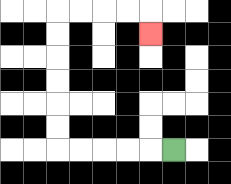{'start': '[7, 6]', 'end': '[6, 1]', 'path_directions': 'L,L,L,L,L,U,U,U,U,U,U,R,R,R,R,D', 'path_coordinates': '[[7, 6], [6, 6], [5, 6], [4, 6], [3, 6], [2, 6], [2, 5], [2, 4], [2, 3], [2, 2], [2, 1], [2, 0], [3, 0], [4, 0], [5, 0], [6, 0], [6, 1]]'}